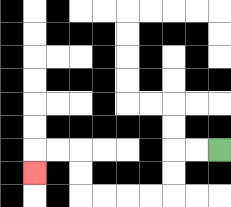{'start': '[9, 6]', 'end': '[1, 7]', 'path_directions': 'L,L,D,D,L,L,L,L,U,U,L,L,D', 'path_coordinates': '[[9, 6], [8, 6], [7, 6], [7, 7], [7, 8], [6, 8], [5, 8], [4, 8], [3, 8], [3, 7], [3, 6], [2, 6], [1, 6], [1, 7]]'}